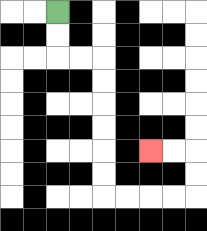{'start': '[2, 0]', 'end': '[6, 6]', 'path_directions': 'D,D,R,R,D,D,D,D,D,D,R,R,R,R,U,U,L,L', 'path_coordinates': '[[2, 0], [2, 1], [2, 2], [3, 2], [4, 2], [4, 3], [4, 4], [4, 5], [4, 6], [4, 7], [4, 8], [5, 8], [6, 8], [7, 8], [8, 8], [8, 7], [8, 6], [7, 6], [6, 6]]'}